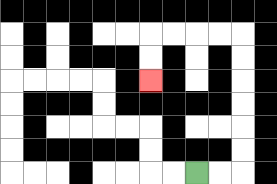{'start': '[8, 7]', 'end': '[6, 3]', 'path_directions': 'R,R,U,U,U,U,U,U,L,L,L,L,D,D', 'path_coordinates': '[[8, 7], [9, 7], [10, 7], [10, 6], [10, 5], [10, 4], [10, 3], [10, 2], [10, 1], [9, 1], [8, 1], [7, 1], [6, 1], [6, 2], [6, 3]]'}